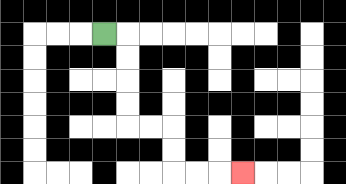{'start': '[4, 1]', 'end': '[10, 7]', 'path_directions': 'R,D,D,D,D,R,R,D,D,R,R,R', 'path_coordinates': '[[4, 1], [5, 1], [5, 2], [5, 3], [5, 4], [5, 5], [6, 5], [7, 5], [7, 6], [7, 7], [8, 7], [9, 7], [10, 7]]'}